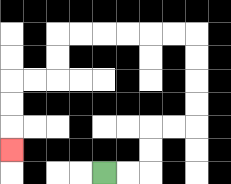{'start': '[4, 7]', 'end': '[0, 6]', 'path_directions': 'R,R,U,U,R,R,U,U,U,U,L,L,L,L,L,L,D,D,L,L,D,D,D', 'path_coordinates': '[[4, 7], [5, 7], [6, 7], [6, 6], [6, 5], [7, 5], [8, 5], [8, 4], [8, 3], [8, 2], [8, 1], [7, 1], [6, 1], [5, 1], [4, 1], [3, 1], [2, 1], [2, 2], [2, 3], [1, 3], [0, 3], [0, 4], [0, 5], [0, 6]]'}